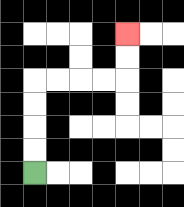{'start': '[1, 7]', 'end': '[5, 1]', 'path_directions': 'U,U,U,U,R,R,R,R,U,U', 'path_coordinates': '[[1, 7], [1, 6], [1, 5], [1, 4], [1, 3], [2, 3], [3, 3], [4, 3], [5, 3], [5, 2], [5, 1]]'}